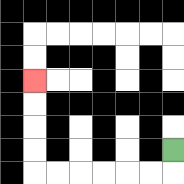{'start': '[7, 6]', 'end': '[1, 3]', 'path_directions': 'D,L,L,L,L,L,L,U,U,U,U', 'path_coordinates': '[[7, 6], [7, 7], [6, 7], [5, 7], [4, 7], [3, 7], [2, 7], [1, 7], [1, 6], [1, 5], [1, 4], [1, 3]]'}